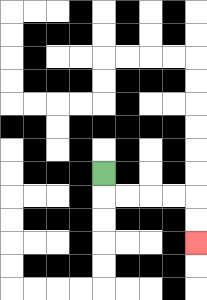{'start': '[4, 7]', 'end': '[8, 10]', 'path_directions': 'D,R,R,R,R,D,D', 'path_coordinates': '[[4, 7], [4, 8], [5, 8], [6, 8], [7, 8], [8, 8], [8, 9], [8, 10]]'}